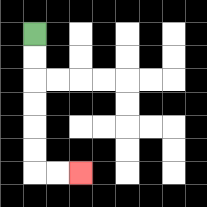{'start': '[1, 1]', 'end': '[3, 7]', 'path_directions': 'D,D,D,D,D,D,R,R', 'path_coordinates': '[[1, 1], [1, 2], [1, 3], [1, 4], [1, 5], [1, 6], [1, 7], [2, 7], [3, 7]]'}